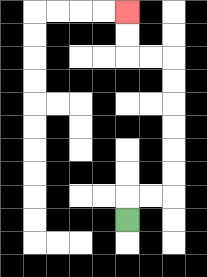{'start': '[5, 9]', 'end': '[5, 0]', 'path_directions': 'U,R,R,U,U,U,U,U,U,L,L,U,U', 'path_coordinates': '[[5, 9], [5, 8], [6, 8], [7, 8], [7, 7], [7, 6], [7, 5], [7, 4], [7, 3], [7, 2], [6, 2], [5, 2], [5, 1], [5, 0]]'}